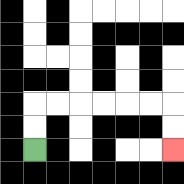{'start': '[1, 6]', 'end': '[7, 6]', 'path_directions': 'U,U,R,R,R,R,R,R,D,D', 'path_coordinates': '[[1, 6], [1, 5], [1, 4], [2, 4], [3, 4], [4, 4], [5, 4], [6, 4], [7, 4], [7, 5], [7, 6]]'}